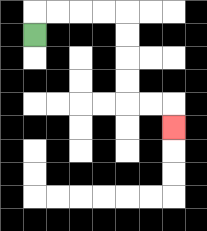{'start': '[1, 1]', 'end': '[7, 5]', 'path_directions': 'U,R,R,R,R,D,D,D,D,R,R,D', 'path_coordinates': '[[1, 1], [1, 0], [2, 0], [3, 0], [4, 0], [5, 0], [5, 1], [5, 2], [5, 3], [5, 4], [6, 4], [7, 4], [7, 5]]'}